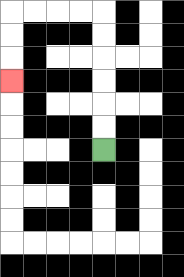{'start': '[4, 6]', 'end': '[0, 3]', 'path_directions': 'U,U,U,U,U,U,L,L,L,L,D,D,D', 'path_coordinates': '[[4, 6], [4, 5], [4, 4], [4, 3], [4, 2], [4, 1], [4, 0], [3, 0], [2, 0], [1, 0], [0, 0], [0, 1], [0, 2], [0, 3]]'}